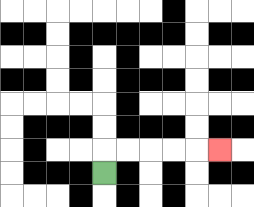{'start': '[4, 7]', 'end': '[9, 6]', 'path_directions': 'U,R,R,R,R,R', 'path_coordinates': '[[4, 7], [4, 6], [5, 6], [6, 6], [7, 6], [8, 6], [9, 6]]'}